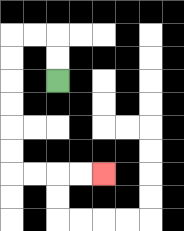{'start': '[2, 3]', 'end': '[4, 7]', 'path_directions': 'U,U,L,L,D,D,D,D,D,D,R,R,R,R', 'path_coordinates': '[[2, 3], [2, 2], [2, 1], [1, 1], [0, 1], [0, 2], [0, 3], [0, 4], [0, 5], [0, 6], [0, 7], [1, 7], [2, 7], [3, 7], [4, 7]]'}